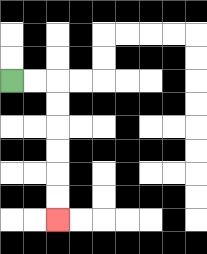{'start': '[0, 3]', 'end': '[2, 9]', 'path_directions': 'R,R,D,D,D,D,D,D', 'path_coordinates': '[[0, 3], [1, 3], [2, 3], [2, 4], [2, 5], [2, 6], [2, 7], [2, 8], [2, 9]]'}